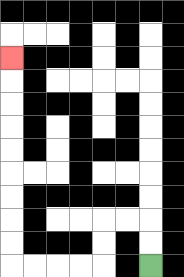{'start': '[6, 11]', 'end': '[0, 2]', 'path_directions': 'U,U,L,L,D,D,L,L,L,L,U,U,U,U,U,U,U,U,U', 'path_coordinates': '[[6, 11], [6, 10], [6, 9], [5, 9], [4, 9], [4, 10], [4, 11], [3, 11], [2, 11], [1, 11], [0, 11], [0, 10], [0, 9], [0, 8], [0, 7], [0, 6], [0, 5], [0, 4], [0, 3], [0, 2]]'}